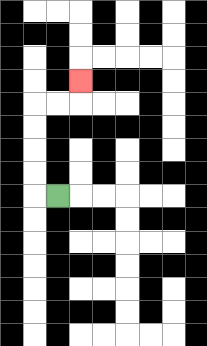{'start': '[2, 8]', 'end': '[3, 3]', 'path_directions': 'L,U,U,U,U,R,R,U', 'path_coordinates': '[[2, 8], [1, 8], [1, 7], [1, 6], [1, 5], [1, 4], [2, 4], [3, 4], [3, 3]]'}